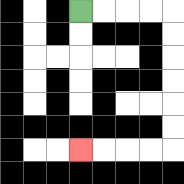{'start': '[3, 0]', 'end': '[3, 6]', 'path_directions': 'R,R,R,R,D,D,D,D,D,D,L,L,L,L', 'path_coordinates': '[[3, 0], [4, 0], [5, 0], [6, 0], [7, 0], [7, 1], [7, 2], [7, 3], [7, 4], [7, 5], [7, 6], [6, 6], [5, 6], [4, 6], [3, 6]]'}